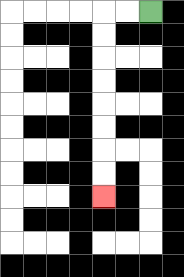{'start': '[6, 0]', 'end': '[4, 8]', 'path_directions': 'L,L,D,D,D,D,D,D,D,D', 'path_coordinates': '[[6, 0], [5, 0], [4, 0], [4, 1], [4, 2], [4, 3], [4, 4], [4, 5], [4, 6], [4, 7], [4, 8]]'}